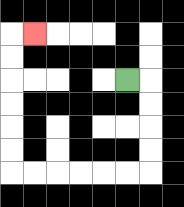{'start': '[5, 3]', 'end': '[1, 1]', 'path_directions': 'R,D,D,D,D,L,L,L,L,L,L,U,U,U,U,U,U,R', 'path_coordinates': '[[5, 3], [6, 3], [6, 4], [6, 5], [6, 6], [6, 7], [5, 7], [4, 7], [3, 7], [2, 7], [1, 7], [0, 7], [0, 6], [0, 5], [0, 4], [0, 3], [0, 2], [0, 1], [1, 1]]'}